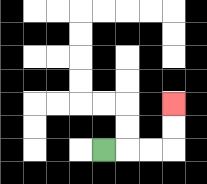{'start': '[4, 6]', 'end': '[7, 4]', 'path_directions': 'R,R,R,U,U', 'path_coordinates': '[[4, 6], [5, 6], [6, 6], [7, 6], [7, 5], [7, 4]]'}